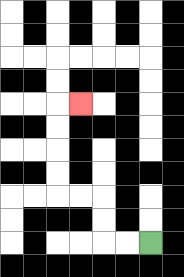{'start': '[6, 10]', 'end': '[3, 4]', 'path_directions': 'L,L,U,U,L,L,U,U,U,U,R', 'path_coordinates': '[[6, 10], [5, 10], [4, 10], [4, 9], [4, 8], [3, 8], [2, 8], [2, 7], [2, 6], [2, 5], [2, 4], [3, 4]]'}